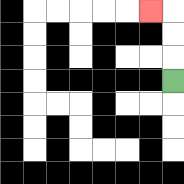{'start': '[7, 3]', 'end': '[6, 0]', 'path_directions': 'U,U,U,L', 'path_coordinates': '[[7, 3], [7, 2], [7, 1], [7, 0], [6, 0]]'}